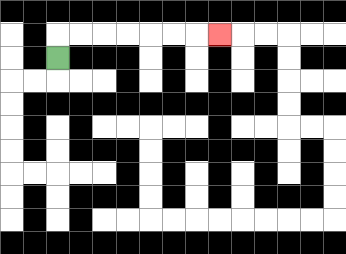{'start': '[2, 2]', 'end': '[9, 1]', 'path_directions': 'U,R,R,R,R,R,R,R', 'path_coordinates': '[[2, 2], [2, 1], [3, 1], [4, 1], [5, 1], [6, 1], [7, 1], [8, 1], [9, 1]]'}